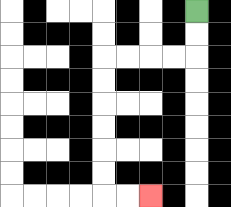{'start': '[8, 0]', 'end': '[6, 8]', 'path_directions': 'D,D,L,L,L,L,D,D,D,D,D,D,R,R', 'path_coordinates': '[[8, 0], [8, 1], [8, 2], [7, 2], [6, 2], [5, 2], [4, 2], [4, 3], [4, 4], [4, 5], [4, 6], [4, 7], [4, 8], [5, 8], [6, 8]]'}